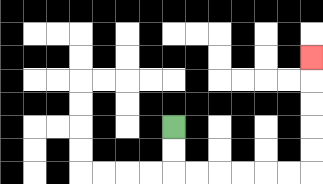{'start': '[7, 5]', 'end': '[13, 2]', 'path_directions': 'D,D,R,R,R,R,R,R,U,U,U,U,U', 'path_coordinates': '[[7, 5], [7, 6], [7, 7], [8, 7], [9, 7], [10, 7], [11, 7], [12, 7], [13, 7], [13, 6], [13, 5], [13, 4], [13, 3], [13, 2]]'}